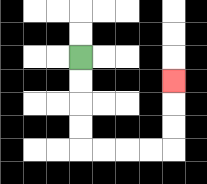{'start': '[3, 2]', 'end': '[7, 3]', 'path_directions': 'D,D,D,D,R,R,R,R,U,U,U', 'path_coordinates': '[[3, 2], [3, 3], [3, 4], [3, 5], [3, 6], [4, 6], [5, 6], [6, 6], [7, 6], [7, 5], [7, 4], [7, 3]]'}